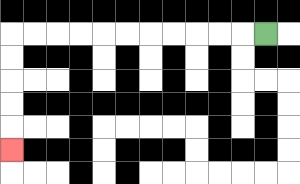{'start': '[11, 1]', 'end': '[0, 6]', 'path_directions': 'L,L,L,L,L,L,L,L,L,L,L,D,D,D,D,D', 'path_coordinates': '[[11, 1], [10, 1], [9, 1], [8, 1], [7, 1], [6, 1], [5, 1], [4, 1], [3, 1], [2, 1], [1, 1], [0, 1], [0, 2], [0, 3], [0, 4], [0, 5], [0, 6]]'}